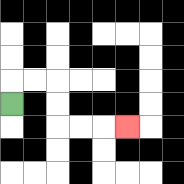{'start': '[0, 4]', 'end': '[5, 5]', 'path_directions': 'U,R,R,D,D,R,R,R', 'path_coordinates': '[[0, 4], [0, 3], [1, 3], [2, 3], [2, 4], [2, 5], [3, 5], [4, 5], [5, 5]]'}